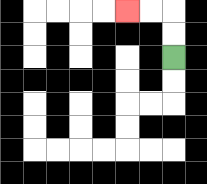{'start': '[7, 2]', 'end': '[5, 0]', 'path_directions': 'U,U,L,L', 'path_coordinates': '[[7, 2], [7, 1], [7, 0], [6, 0], [5, 0]]'}